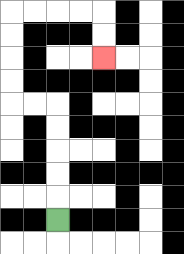{'start': '[2, 9]', 'end': '[4, 2]', 'path_directions': 'U,U,U,U,U,L,L,U,U,U,U,R,R,R,R,D,D', 'path_coordinates': '[[2, 9], [2, 8], [2, 7], [2, 6], [2, 5], [2, 4], [1, 4], [0, 4], [0, 3], [0, 2], [0, 1], [0, 0], [1, 0], [2, 0], [3, 0], [4, 0], [4, 1], [4, 2]]'}